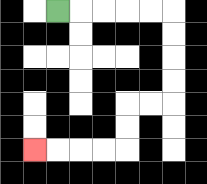{'start': '[2, 0]', 'end': '[1, 6]', 'path_directions': 'R,R,R,R,R,D,D,D,D,L,L,D,D,L,L,L,L', 'path_coordinates': '[[2, 0], [3, 0], [4, 0], [5, 0], [6, 0], [7, 0], [7, 1], [7, 2], [7, 3], [7, 4], [6, 4], [5, 4], [5, 5], [5, 6], [4, 6], [3, 6], [2, 6], [1, 6]]'}